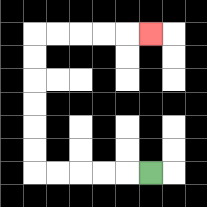{'start': '[6, 7]', 'end': '[6, 1]', 'path_directions': 'L,L,L,L,L,U,U,U,U,U,U,R,R,R,R,R', 'path_coordinates': '[[6, 7], [5, 7], [4, 7], [3, 7], [2, 7], [1, 7], [1, 6], [1, 5], [1, 4], [1, 3], [1, 2], [1, 1], [2, 1], [3, 1], [4, 1], [5, 1], [6, 1]]'}